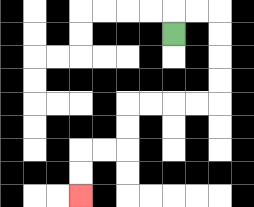{'start': '[7, 1]', 'end': '[3, 8]', 'path_directions': 'U,R,R,D,D,D,D,L,L,L,L,D,D,L,L,D,D', 'path_coordinates': '[[7, 1], [7, 0], [8, 0], [9, 0], [9, 1], [9, 2], [9, 3], [9, 4], [8, 4], [7, 4], [6, 4], [5, 4], [5, 5], [5, 6], [4, 6], [3, 6], [3, 7], [3, 8]]'}